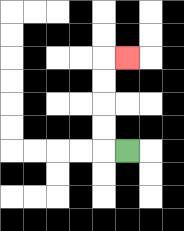{'start': '[5, 6]', 'end': '[5, 2]', 'path_directions': 'L,U,U,U,U,R', 'path_coordinates': '[[5, 6], [4, 6], [4, 5], [4, 4], [4, 3], [4, 2], [5, 2]]'}